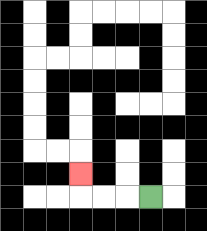{'start': '[6, 8]', 'end': '[3, 7]', 'path_directions': 'L,L,L,U', 'path_coordinates': '[[6, 8], [5, 8], [4, 8], [3, 8], [3, 7]]'}